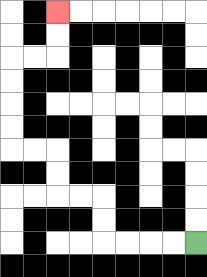{'start': '[8, 10]', 'end': '[2, 0]', 'path_directions': 'L,L,L,L,U,U,L,L,U,U,L,L,U,U,U,U,R,R,U,U', 'path_coordinates': '[[8, 10], [7, 10], [6, 10], [5, 10], [4, 10], [4, 9], [4, 8], [3, 8], [2, 8], [2, 7], [2, 6], [1, 6], [0, 6], [0, 5], [0, 4], [0, 3], [0, 2], [1, 2], [2, 2], [2, 1], [2, 0]]'}